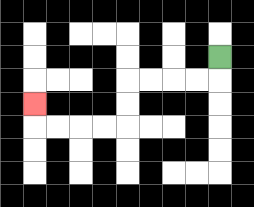{'start': '[9, 2]', 'end': '[1, 4]', 'path_directions': 'D,L,L,L,L,D,D,L,L,L,L,U', 'path_coordinates': '[[9, 2], [9, 3], [8, 3], [7, 3], [6, 3], [5, 3], [5, 4], [5, 5], [4, 5], [3, 5], [2, 5], [1, 5], [1, 4]]'}